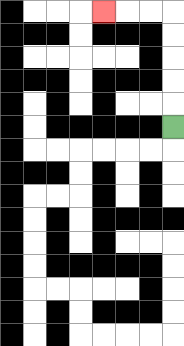{'start': '[7, 5]', 'end': '[4, 0]', 'path_directions': 'U,U,U,U,U,L,L,L', 'path_coordinates': '[[7, 5], [7, 4], [7, 3], [7, 2], [7, 1], [7, 0], [6, 0], [5, 0], [4, 0]]'}